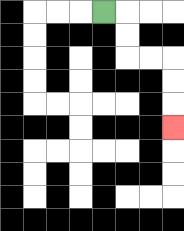{'start': '[4, 0]', 'end': '[7, 5]', 'path_directions': 'R,D,D,R,R,D,D,D', 'path_coordinates': '[[4, 0], [5, 0], [5, 1], [5, 2], [6, 2], [7, 2], [7, 3], [7, 4], [7, 5]]'}